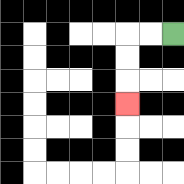{'start': '[7, 1]', 'end': '[5, 4]', 'path_directions': 'L,L,D,D,D', 'path_coordinates': '[[7, 1], [6, 1], [5, 1], [5, 2], [5, 3], [5, 4]]'}